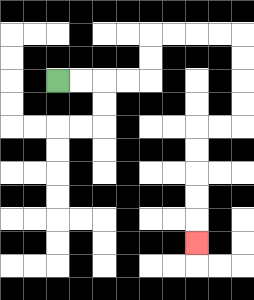{'start': '[2, 3]', 'end': '[8, 10]', 'path_directions': 'R,R,R,R,U,U,R,R,R,R,D,D,D,D,L,L,D,D,D,D,D', 'path_coordinates': '[[2, 3], [3, 3], [4, 3], [5, 3], [6, 3], [6, 2], [6, 1], [7, 1], [8, 1], [9, 1], [10, 1], [10, 2], [10, 3], [10, 4], [10, 5], [9, 5], [8, 5], [8, 6], [8, 7], [8, 8], [8, 9], [8, 10]]'}